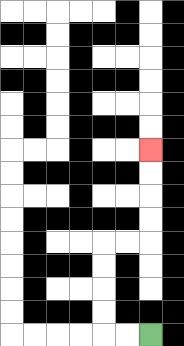{'start': '[6, 14]', 'end': '[6, 6]', 'path_directions': 'L,L,U,U,U,U,R,R,U,U,U,U', 'path_coordinates': '[[6, 14], [5, 14], [4, 14], [4, 13], [4, 12], [4, 11], [4, 10], [5, 10], [6, 10], [6, 9], [6, 8], [6, 7], [6, 6]]'}